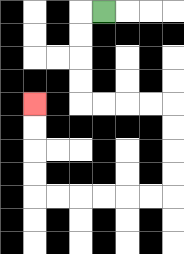{'start': '[4, 0]', 'end': '[1, 4]', 'path_directions': 'L,D,D,D,D,R,R,R,R,D,D,D,D,L,L,L,L,L,L,U,U,U,U', 'path_coordinates': '[[4, 0], [3, 0], [3, 1], [3, 2], [3, 3], [3, 4], [4, 4], [5, 4], [6, 4], [7, 4], [7, 5], [7, 6], [7, 7], [7, 8], [6, 8], [5, 8], [4, 8], [3, 8], [2, 8], [1, 8], [1, 7], [1, 6], [1, 5], [1, 4]]'}